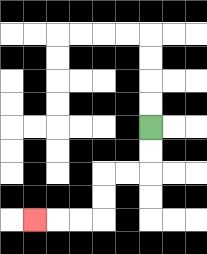{'start': '[6, 5]', 'end': '[1, 9]', 'path_directions': 'D,D,L,L,D,D,L,L,L', 'path_coordinates': '[[6, 5], [6, 6], [6, 7], [5, 7], [4, 7], [4, 8], [4, 9], [3, 9], [2, 9], [1, 9]]'}